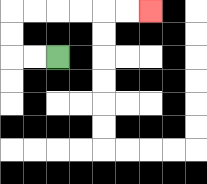{'start': '[2, 2]', 'end': '[6, 0]', 'path_directions': 'L,L,U,U,R,R,R,R,R,R', 'path_coordinates': '[[2, 2], [1, 2], [0, 2], [0, 1], [0, 0], [1, 0], [2, 0], [3, 0], [4, 0], [5, 0], [6, 0]]'}